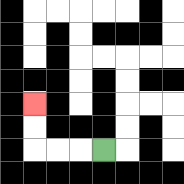{'start': '[4, 6]', 'end': '[1, 4]', 'path_directions': 'L,L,L,U,U', 'path_coordinates': '[[4, 6], [3, 6], [2, 6], [1, 6], [1, 5], [1, 4]]'}